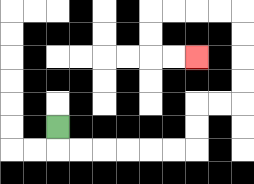{'start': '[2, 5]', 'end': '[8, 2]', 'path_directions': 'D,R,R,R,R,R,R,U,U,R,R,U,U,U,U,L,L,L,L,D,D,R,R', 'path_coordinates': '[[2, 5], [2, 6], [3, 6], [4, 6], [5, 6], [6, 6], [7, 6], [8, 6], [8, 5], [8, 4], [9, 4], [10, 4], [10, 3], [10, 2], [10, 1], [10, 0], [9, 0], [8, 0], [7, 0], [6, 0], [6, 1], [6, 2], [7, 2], [8, 2]]'}